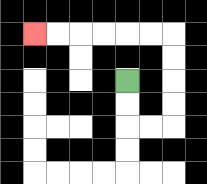{'start': '[5, 3]', 'end': '[1, 1]', 'path_directions': 'D,D,R,R,U,U,U,U,L,L,L,L,L,L', 'path_coordinates': '[[5, 3], [5, 4], [5, 5], [6, 5], [7, 5], [7, 4], [7, 3], [7, 2], [7, 1], [6, 1], [5, 1], [4, 1], [3, 1], [2, 1], [1, 1]]'}